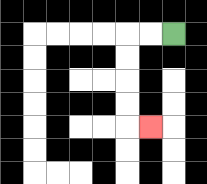{'start': '[7, 1]', 'end': '[6, 5]', 'path_directions': 'L,L,D,D,D,D,R', 'path_coordinates': '[[7, 1], [6, 1], [5, 1], [5, 2], [5, 3], [5, 4], [5, 5], [6, 5]]'}